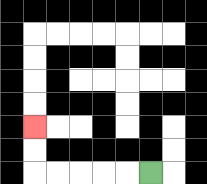{'start': '[6, 7]', 'end': '[1, 5]', 'path_directions': 'L,L,L,L,L,U,U', 'path_coordinates': '[[6, 7], [5, 7], [4, 7], [3, 7], [2, 7], [1, 7], [1, 6], [1, 5]]'}